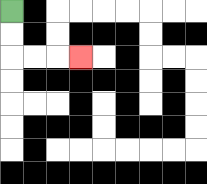{'start': '[0, 0]', 'end': '[3, 2]', 'path_directions': 'D,D,R,R,R', 'path_coordinates': '[[0, 0], [0, 1], [0, 2], [1, 2], [2, 2], [3, 2]]'}